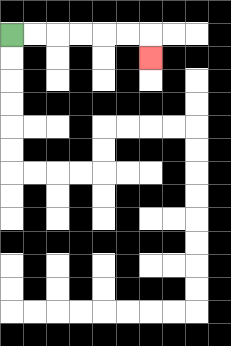{'start': '[0, 1]', 'end': '[6, 2]', 'path_directions': 'R,R,R,R,R,R,D', 'path_coordinates': '[[0, 1], [1, 1], [2, 1], [3, 1], [4, 1], [5, 1], [6, 1], [6, 2]]'}